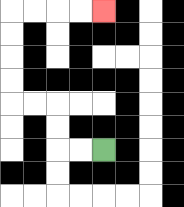{'start': '[4, 6]', 'end': '[4, 0]', 'path_directions': 'L,L,U,U,L,L,U,U,U,U,R,R,R,R', 'path_coordinates': '[[4, 6], [3, 6], [2, 6], [2, 5], [2, 4], [1, 4], [0, 4], [0, 3], [0, 2], [0, 1], [0, 0], [1, 0], [2, 0], [3, 0], [4, 0]]'}